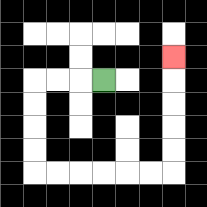{'start': '[4, 3]', 'end': '[7, 2]', 'path_directions': 'L,L,L,D,D,D,D,R,R,R,R,R,R,U,U,U,U,U', 'path_coordinates': '[[4, 3], [3, 3], [2, 3], [1, 3], [1, 4], [1, 5], [1, 6], [1, 7], [2, 7], [3, 7], [4, 7], [5, 7], [6, 7], [7, 7], [7, 6], [7, 5], [7, 4], [7, 3], [7, 2]]'}